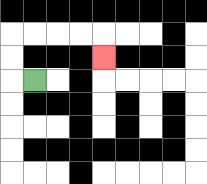{'start': '[1, 3]', 'end': '[4, 2]', 'path_directions': 'L,U,U,R,R,R,R,D', 'path_coordinates': '[[1, 3], [0, 3], [0, 2], [0, 1], [1, 1], [2, 1], [3, 1], [4, 1], [4, 2]]'}